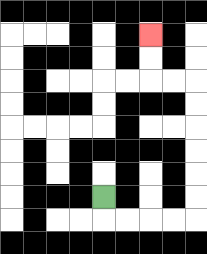{'start': '[4, 8]', 'end': '[6, 1]', 'path_directions': 'D,R,R,R,R,U,U,U,U,U,U,L,L,U,U', 'path_coordinates': '[[4, 8], [4, 9], [5, 9], [6, 9], [7, 9], [8, 9], [8, 8], [8, 7], [8, 6], [8, 5], [8, 4], [8, 3], [7, 3], [6, 3], [6, 2], [6, 1]]'}